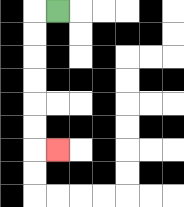{'start': '[2, 0]', 'end': '[2, 6]', 'path_directions': 'L,D,D,D,D,D,D,R', 'path_coordinates': '[[2, 0], [1, 0], [1, 1], [1, 2], [1, 3], [1, 4], [1, 5], [1, 6], [2, 6]]'}